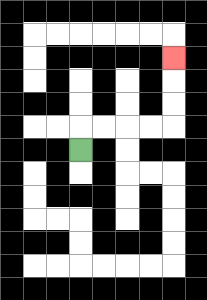{'start': '[3, 6]', 'end': '[7, 2]', 'path_directions': 'U,R,R,R,R,U,U,U', 'path_coordinates': '[[3, 6], [3, 5], [4, 5], [5, 5], [6, 5], [7, 5], [7, 4], [7, 3], [7, 2]]'}